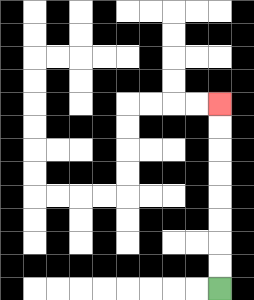{'start': '[9, 12]', 'end': '[9, 4]', 'path_directions': 'U,U,U,U,U,U,U,U', 'path_coordinates': '[[9, 12], [9, 11], [9, 10], [9, 9], [9, 8], [9, 7], [9, 6], [9, 5], [9, 4]]'}